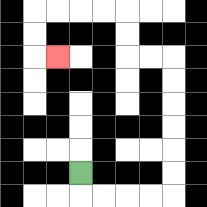{'start': '[3, 7]', 'end': '[2, 2]', 'path_directions': 'D,R,R,R,R,U,U,U,U,U,U,L,L,U,U,L,L,L,L,D,D,R', 'path_coordinates': '[[3, 7], [3, 8], [4, 8], [5, 8], [6, 8], [7, 8], [7, 7], [7, 6], [7, 5], [7, 4], [7, 3], [7, 2], [6, 2], [5, 2], [5, 1], [5, 0], [4, 0], [3, 0], [2, 0], [1, 0], [1, 1], [1, 2], [2, 2]]'}